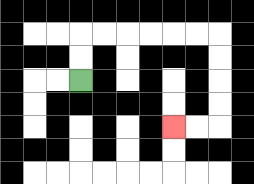{'start': '[3, 3]', 'end': '[7, 5]', 'path_directions': 'U,U,R,R,R,R,R,R,D,D,D,D,L,L', 'path_coordinates': '[[3, 3], [3, 2], [3, 1], [4, 1], [5, 1], [6, 1], [7, 1], [8, 1], [9, 1], [9, 2], [9, 3], [9, 4], [9, 5], [8, 5], [7, 5]]'}